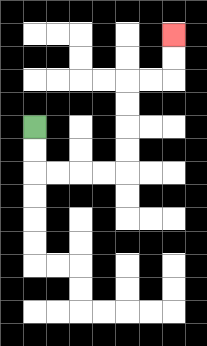{'start': '[1, 5]', 'end': '[7, 1]', 'path_directions': 'D,D,R,R,R,R,U,U,U,U,R,R,U,U', 'path_coordinates': '[[1, 5], [1, 6], [1, 7], [2, 7], [3, 7], [4, 7], [5, 7], [5, 6], [5, 5], [5, 4], [5, 3], [6, 3], [7, 3], [7, 2], [7, 1]]'}